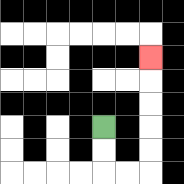{'start': '[4, 5]', 'end': '[6, 2]', 'path_directions': 'D,D,R,R,U,U,U,U,U', 'path_coordinates': '[[4, 5], [4, 6], [4, 7], [5, 7], [6, 7], [6, 6], [6, 5], [6, 4], [6, 3], [6, 2]]'}